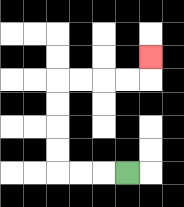{'start': '[5, 7]', 'end': '[6, 2]', 'path_directions': 'L,L,L,U,U,U,U,R,R,R,R,U', 'path_coordinates': '[[5, 7], [4, 7], [3, 7], [2, 7], [2, 6], [2, 5], [2, 4], [2, 3], [3, 3], [4, 3], [5, 3], [6, 3], [6, 2]]'}